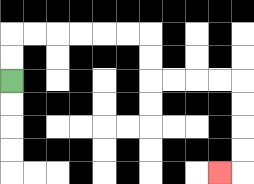{'start': '[0, 3]', 'end': '[9, 7]', 'path_directions': 'U,U,R,R,R,R,R,R,D,D,R,R,R,R,D,D,D,D,L', 'path_coordinates': '[[0, 3], [0, 2], [0, 1], [1, 1], [2, 1], [3, 1], [4, 1], [5, 1], [6, 1], [6, 2], [6, 3], [7, 3], [8, 3], [9, 3], [10, 3], [10, 4], [10, 5], [10, 6], [10, 7], [9, 7]]'}